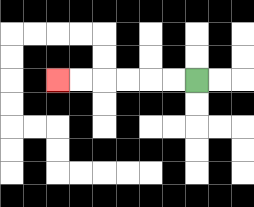{'start': '[8, 3]', 'end': '[2, 3]', 'path_directions': 'L,L,L,L,L,L', 'path_coordinates': '[[8, 3], [7, 3], [6, 3], [5, 3], [4, 3], [3, 3], [2, 3]]'}